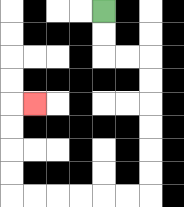{'start': '[4, 0]', 'end': '[1, 4]', 'path_directions': 'D,D,R,R,D,D,D,D,D,D,L,L,L,L,L,L,U,U,U,U,R', 'path_coordinates': '[[4, 0], [4, 1], [4, 2], [5, 2], [6, 2], [6, 3], [6, 4], [6, 5], [6, 6], [6, 7], [6, 8], [5, 8], [4, 8], [3, 8], [2, 8], [1, 8], [0, 8], [0, 7], [0, 6], [0, 5], [0, 4], [1, 4]]'}